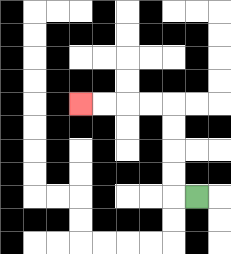{'start': '[8, 8]', 'end': '[3, 4]', 'path_directions': 'L,U,U,U,U,L,L,L,L', 'path_coordinates': '[[8, 8], [7, 8], [7, 7], [7, 6], [7, 5], [7, 4], [6, 4], [5, 4], [4, 4], [3, 4]]'}